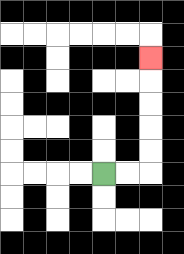{'start': '[4, 7]', 'end': '[6, 2]', 'path_directions': 'R,R,U,U,U,U,U', 'path_coordinates': '[[4, 7], [5, 7], [6, 7], [6, 6], [6, 5], [6, 4], [6, 3], [6, 2]]'}